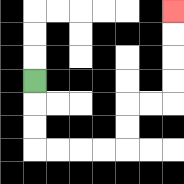{'start': '[1, 3]', 'end': '[7, 0]', 'path_directions': 'D,D,D,R,R,R,R,U,U,R,R,U,U,U,U', 'path_coordinates': '[[1, 3], [1, 4], [1, 5], [1, 6], [2, 6], [3, 6], [4, 6], [5, 6], [5, 5], [5, 4], [6, 4], [7, 4], [7, 3], [7, 2], [7, 1], [7, 0]]'}